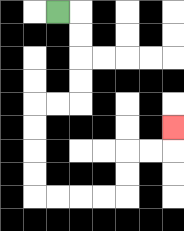{'start': '[2, 0]', 'end': '[7, 5]', 'path_directions': 'R,D,D,D,D,L,L,D,D,D,D,R,R,R,R,U,U,R,R,U', 'path_coordinates': '[[2, 0], [3, 0], [3, 1], [3, 2], [3, 3], [3, 4], [2, 4], [1, 4], [1, 5], [1, 6], [1, 7], [1, 8], [2, 8], [3, 8], [4, 8], [5, 8], [5, 7], [5, 6], [6, 6], [7, 6], [7, 5]]'}